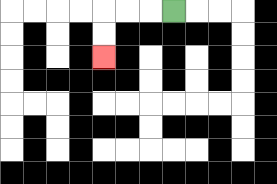{'start': '[7, 0]', 'end': '[4, 2]', 'path_directions': 'L,L,L,D,D', 'path_coordinates': '[[7, 0], [6, 0], [5, 0], [4, 0], [4, 1], [4, 2]]'}